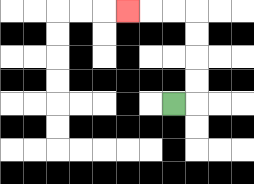{'start': '[7, 4]', 'end': '[5, 0]', 'path_directions': 'R,U,U,U,U,L,L,L', 'path_coordinates': '[[7, 4], [8, 4], [8, 3], [8, 2], [8, 1], [8, 0], [7, 0], [6, 0], [5, 0]]'}